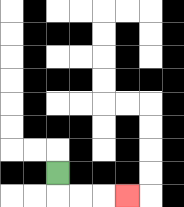{'start': '[2, 7]', 'end': '[5, 8]', 'path_directions': 'D,R,R,R', 'path_coordinates': '[[2, 7], [2, 8], [3, 8], [4, 8], [5, 8]]'}